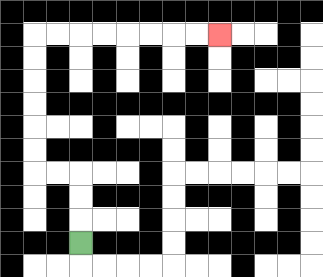{'start': '[3, 10]', 'end': '[9, 1]', 'path_directions': 'U,U,U,L,L,U,U,U,U,U,U,R,R,R,R,R,R,R,R', 'path_coordinates': '[[3, 10], [3, 9], [3, 8], [3, 7], [2, 7], [1, 7], [1, 6], [1, 5], [1, 4], [1, 3], [1, 2], [1, 1], [2, 1], [3, 1], [4, 1], [5, 1], [6, 1], [7, 1], [8, 1], [9, 1]]'}